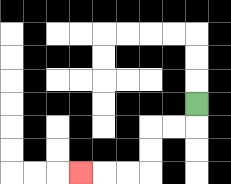{'start': '[8, 4]', 'end': '[3, 7]', 'path_directions': 'D,L,L,D,D,L,L,L', 'path_coordinates': '[[8, 4], [8, 5], [7, 5], [6, 5], [6, 6], [6, 7], [5, 7], [4, 7], [3, 7]]'}